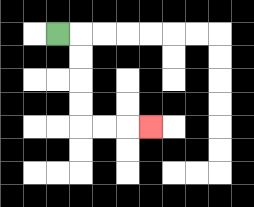{'start': '[2, 1]', 'end': '[6, 5]', 'path_directions': 'R,D,D,D,D,R,R,R', 'path_coordinates': '[[2, 1], [3, 1], [3, 2], [3, 3], [3, 4], [3, 5], [4, 5], [5, 5], [6, 5]]'}